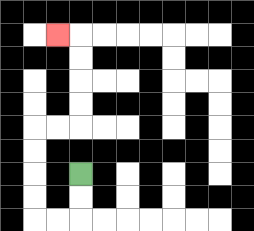{'start': '[3, 7]', 'end': '[2, 1]', 'path_directions': 'D,D,L,L,U,U,U,U,R,R,U,U,U,U,L', 'path_coordinates': '[[3, 7], [3, 8], [3, 9], [2, 9], [1, 9], [1, 8], [1, 7], [1, 6], [1, 5], [2, 5], [3, 5], [3, 4], [3, 3], [3, 2], [3, 1], [2, 1]]'}